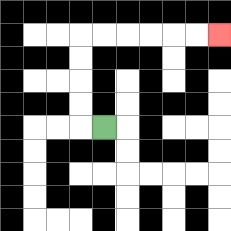{'start': '[4, 5]', 'end': '[9, 1]', 'path_directions': 'L,U,U,U,U,R,R,R,R,R,R', 'path_coordinates': '[[4, 5], [3, 5], [3, 4], [3, 3], [3, 2], [3, 1], [4, 1], [5, 1], [6, 1], [7, 1], [8, 1], [9, 1]]'}